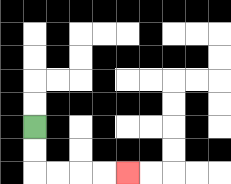{'start': '[1, 5]', 'end': '[5, 7]', 'path_directions': 'D,D,R,R,R,R', 'path_coordinates': '[[1, 5], [1, 6], [1, 7], [2, 7], [3, 7], [4, 7], [5, 7]]'}